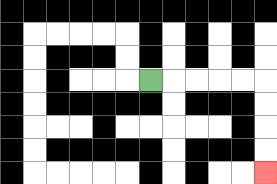{'start': '[6, 3]', 'end': '[11, 7]', 'path_directions': 'R,R,R,R,R,D,D,D,D', 'path_coordinates': '[[6, 3], [7, 3], [8, 3], [9, 3], [10, 3], [11, 3], [11, 4], [11, 5], [11, 6], [11, 7]]'}